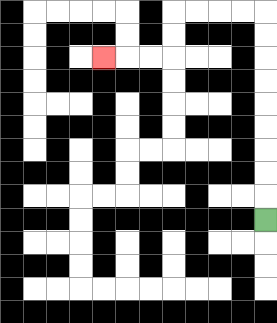{'start': '[11, 9]', 'end': '[4, 2]', 'path_directions': 'U,U,U,U,U,U,U,U,U,L,L,L,L,D,D,L,L,L', 'path_coordinates': '[[11, 9], [11, 8], [11, 7], [11, 6], [11, 5], [11, 4], [11, 3], [11, 2], [11, 1], [11, 0], [10, 0], [9, 0], [8, 0], [7, 0], [7, 1], [7, 2], [6, 2], [5, 2], [4, 2]]'}